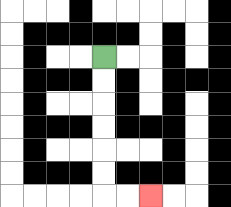{'start': '[4, 2]', 'end': '[6, 8]', 'path_directions': 'D,D,D,D,D,D,R,R', 'path_coordinates': '[[4, 2], [4, 3], [4, 4], [4, 5], [4, 6], [4, 7], [4, 8], [5, 8], [6, 8]]'}